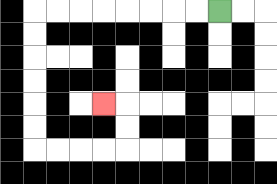{'start': '[9, 0]', 'end': '[4, 4]', 'path_directions': 'L,L,L,L,L,L,L,L,D,D,D,D,D,D,R,R,R,R,U,U,L', 'path_coordinates': '[[9, 0], [8, 0], [7, 0], [6, 0], [5, 0], [4, 0], [3, 0], [2, 0], [1, 0], [1, 1], [1, 2], [1, 3], [1, 4], [1, 5], [1, 6], [2, 6], [3, 6], [4, 6], [5, 6], [5, 5], [5, 4], [4, 4]]'}